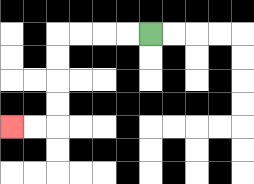{'start': '[6, 1]', 'end': '[0, 5]', 'path_directions': 'L,L,L,L,D,D,D,D,L,L', 'path_coordinates': '[[6, 1], [5, 1], [4, 1], [3, 1], [2, 1], [2, 2], [2, 3], [2, 4], [2, 5], [1, 5], [0, 5]]'}